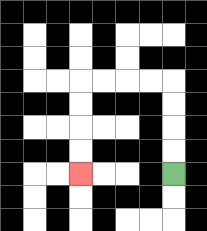{'start': '[7, 7]', 'end': '[3, 7]', 'path_directions': 'U,U,U,U,L,L,L,L,D,D,D,D', 'path_coordinates': '[[7, 7], [7, 6], [7, 5], [7, 4], [7, 3], [6, 3], [5, 3], [4, 3], [3, 3], [3, 4], [3, 5], [3, 6], [3, 7]]'}